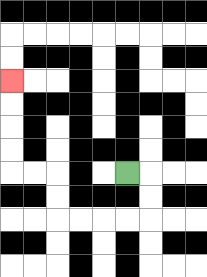{'start': '[5, 7]', 'end': '[0, 3]', 'path_directions': 'R,D,D,L,L,L,L,U,U,L,L,U,U,U,U', 'path_coordinates': '[[5, 7], [6, 7], [6, 8], [6, 9], [5, 9], [4, 9], [3, 9], [2, 9], [2, 8], [2, 7], [1, 7], [0, 7], [0, 6], [0, 5], [0, 4], [0, 3]]'}